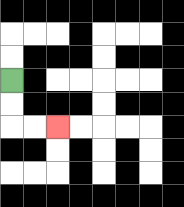{'start': '[0, 3]', 'end': '[2, 5]', 'path_directions': 'D,D,R,R', 'path_coordinates': '[[0, 3], [0, 4], [0, 5], [1, 5], [2, 5]]'}